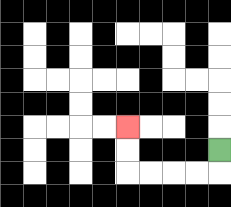{'start': '[9, 6]', 'end': '[5, 5]', 'path_directions': 'D,L,L,L,L,U,U', 'path_coordinates': '[[9, 6], [9, 7], [8, 7], [7, 7], [6, 7], [5, 7], [5, 6], [5, 5]]'}